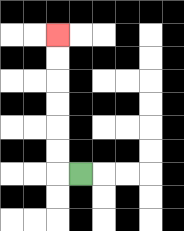{'start': '[3, 7]', 'end': '[2, 1]', 'path_directions': 'L,U,U,U,U,U,U', 'path_coordinates': '[[3, 7], [2, 7], [2, 6], [2, 5], [2, 4], [2, 3], [2, 2], [2, 1]]'}